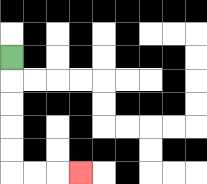{'start': '[0, 2]', 'end': '[3, 7]', 'path_directions': 'D,D,D,D,D,R,R,R', 'path_coordinates': '[[0, 2], [0, 3], [0, 4], [0, 5], [0, 6], [0, 7], [1, 7], [2, 7], [3, 7]]'}